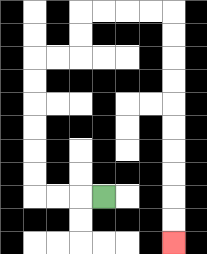{'start': '[4, 8]', 'end': '[7, 10]', 'path_directions': 'L,L,L,U,U,U,U,U,U,R,R,U,U,R,R,R,R,D,D,D,D,D,D,D,D,D,D', 'path_coordinates': '[[4, 8], [3, 8], [2, 8], [1, 8], [1, 7], [1, 6], [1, 5], [1, 4], [1, 3], [1, 2], [2, 2], [3, 2], [3, 1], [3, 0], [4, 0], [5, 0], [6, 0], [7, 0], [7, 1], [7, 2], [7, 3], [7, 4], [7, 5], [7, 6], [7, 7], [7, 8], [7, 9], [7, 10]]'}